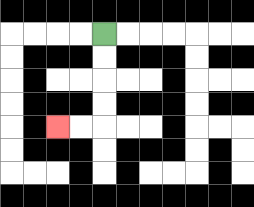{'start': '[4, 1]', 'end': '[2, 5]', 'path_directions': 'D,D,D,D,L,L', 'path_coordinates': '[[4, 1], [4, 2], [4, 3], [4, 4], [4, 5], [3, 5], [2, 5]]'}